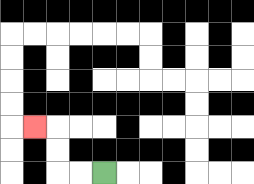{'start': '[4, 7]', 'end': '[1, 5]', 'path_directions': 'L,L,U,U,L', 'path_coordinates': '[[4, 7], [3, 7], [2, 7], [2, 6], [2, 5], [1, 5]]'}